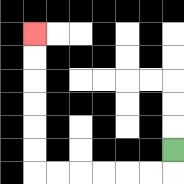{'start': '[7, 6]', 'end': '[1, 1]', 'path_directions': 'D,L,L,L,L,L,L,U,U,U,U,U,U', 'path_coordinates': '[[7, 6], [7, 7], [6, 7], [5, 7], [4, 7], [3, 7], [2, 7], [1, 7], [1, 6], [1, 5], [1, 4], [1, 3], [1, 2], [1, 1]]'}